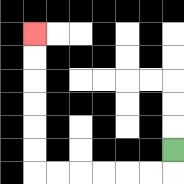{'start': '[7, 6]', 'end': '[1, 1]', 'path_directions': 'D,L,L,L,L,L,L,U,U,U,U,U,U', 'path_coordinates': '[[7, 6], [7, 7], [6, 7], [5, 7], [4, 7], [3, 7], [2, 7], [1, 7], [1, 6], [1, 5], [1, 4], [1, 3], [1, 2], [1, 1]]'}